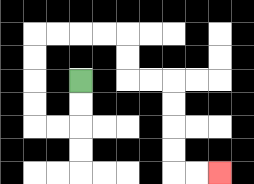{'start': '[3, 3]', 'end': '[9, 7]', 'path_directions': 'D,D,L,L,U,U,U,U,R,R,R,R,D,D,R,R,D,D,D,D,R,R', 'path_coordinates': '[[3, 3], [3, 4], [3, 5], [2, 5], [1, 5], [1, 4], [1, 3], [1, 2], [1, 1], [2, 1], [3, 1], [4, 1], [5, 1], [5, 2], [5, 3], [6, 3], [7, 3], [7, 4], [7, 5], [7, 6], [7, 7], [8, 7], [9, 7]]'}